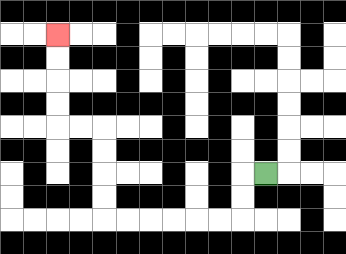{'start': '[11, 7]', 'end': '[2, 1]', 'path_directions': 'L,D,D,L,L,L,L,L,L,U,U,U,U,L,L,U,U,U,U', 'path_coordinates': '[[11, 7], [10, 7], [10, 8], [10, 9], [9, 9], [8, 9], [7, 9], [6, 9], [5, 9], [4, 9], [4, 8], [4, 7], [4, 6], [4, 5], [3, 5], [2, 5], [2, 4], [2, 3], [2, 2], [2, 1]]'}